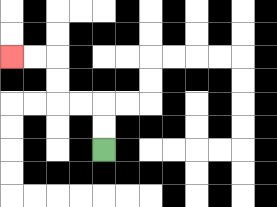{'start': '[4, 6]', 'end': '[0, 2]', 'path_directions': 'U,U,L,L,U,U,L,L', 'path_coordinates': '[[4, 6], [4, 5], [4, 4], [3, 4], [2, 4], [2, 3], [2, 2], [1, 2], [0, 2]]'}